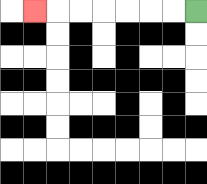{'start': '[8, 0]', 'end': '[1, 0]', 'path_directions': 'L,L,L,L,L,L,L', 'path_coordinates': '[[8, 0], [7, 0], [6, 0], [5, 0], [4, 0], [3, 0], [2, 0], [1, 0]]'}